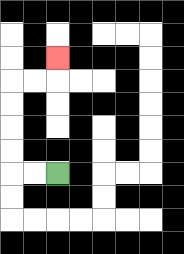{'start': '[2, 7]', 'end': '[2, 2]', 'path_directions': 'L,L,U,U,U,U,R,R,U', 'path_coordinates': '[[2, 7], [1, 7], [0, 7], [0, 6], [0, 5], [0, 4], [0, 3], [1, 3], [2, 3], [2, 2]]'}